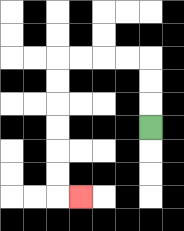{'start': '[6, 5]', 'end': '[3, 8]', 'path_directions': 'U,U,U,L,L,L,L,D,D,D,D,D,D,R', 'path_coordinates': '[[6, 5], [6, 4], [6, 3], [6, 2], [5, 2], [4, 2], [3, 2], [2, 2], [2, 3], [2, 4], [2, 5], [2, 6], [2, 7], [2, 8], [3, 8]]'}